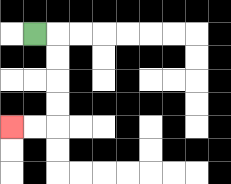{'start': '[1, 1]', 'end': '[0, 5]', 'path_directions': 'R,D,D,D,D,L,L', 'path_coordinates': '[[1, 1], [2, 1], [2, 2], [2, 3], [2, 4], [2, 5], [1, 5], [0, 5]]'}